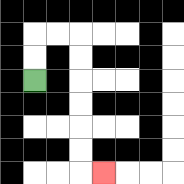{'start': '[1, 3]', 'end': '[4, 7]', 'path_directions': 'U,U,R,R,D,D,D,D,D,D,R', 'path_coordinates': '[[1, 3], [1, 2], [1, 1], [2, 1], [3, 1], [3, 2], [3, 3], [3, 4], [3, 5], [3, 6], [3, 7], [4, 7]]'}